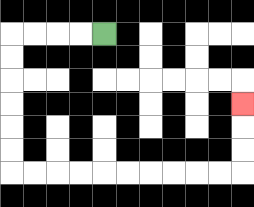{'start': '[4, 1]', 'end': '[10, 4]', 'path_directions': 'L,L,L,L,D,D,D,D,D,D,R,R,R,R,R,R,R,R,R,R,U,U,U', 'path_coordinates': '[[4, 1], [3, 1], [2, 1], [1, 1], [0, 1], [0, 2], [0, 3], [0, 4], [0, 5], [0, 6], [0, 7], [1, 7], [2, 7], [3, 7], [4, 7], [5, 7], [6, 7], [7, 7], [8, 7], [9, 7], [10, 7], [10, 6], [10, 5], [10, 4]]'}